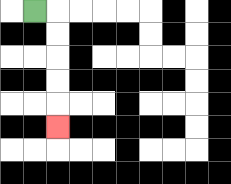{'start': '[1, 0]', 'end': '[2, 5]', 'path_directions': 'R,D,D,D,D,D', 'path_coordinates': '[[1, 0], [2, 0], [2, 1], [2, 2], [2, 3], [2, 4], [2, 5]]'}